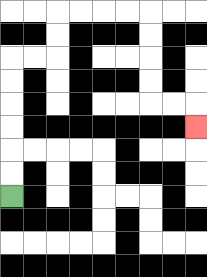{'start': '[0, 8]', 'end': '[8, 5]', 'path_directions': 'U,U,U,U,U,U,R,R,U,U,R,R,R,R,D,D,D,D,R,R,D', 'path_coordinates': '[[0, 8], [0, 7], [0, 6], [0, 5], [0, 4], [0, 3], [0, 2], [1, 2], [2, 2], [2, 1], [2, 0], [3, 0], [4, 0], [5, 0], [6, 0], [6, 1], [6, 2], [6, 3], [6, 4], [7, 4], [8, 4], [8, 5]]'}